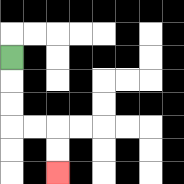{'start': '[0, 2]', 'end': '[2, 7]', 'path_directions': 'D,D,D,R,R,D,D', 'path_coordinates': '[[0, 2], [0, 3], [0, 4], [0, 5], [1, 5], [2, 5], [2, 6], [2, 7]]'}